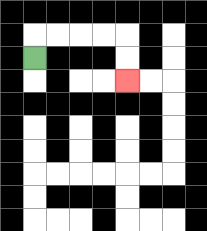{'start': '[1, 2]', 'end': '[5, 3]', 'path_directions': 'U,R,R,R,R,D,D', 'path_coordinates': '[[1, 2], [1, 1], [2, 1], [3, 1], [4, 1], [5, 1], [5, 2], [5, 3]]'}